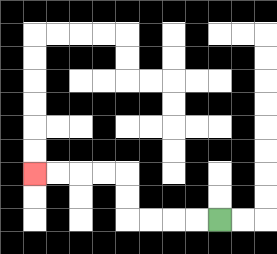{'start': '[9, 9]', 'end': '[1, 7]', 'path_directions': 'L,L,L,L,U,U,L,L,L,L', 'path_coordinates': '[[9, 9], [8, 9], [7, 9], [6, 9], [5, 9], [5, 8], [5, 7], [4, 7], [3, 7], [2, 7], [1, 7]]'}